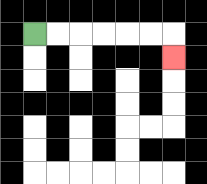{'start': '[1, 1]', 'end': '[7, 2]', 'path_directions': 'R,R,R,R,R,R,D', 'path_coordinates': '[[1, 1], [2, 1], [3, 1], [4, 1], [5, 1], [6, 1], [7, 1], [7, 2]]'}